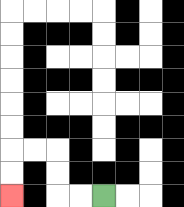{'start': '[4, 8]', 'end': '[0, 8]', 'path_directions': 'L,L,U,U,L,L,D,D', 'path_coordinates': '[[4, 8], [3, 8], [2, 8], [2, 7], [2, 6], [1, 6], [0, 6], [0, 7], [0, 8]]'}